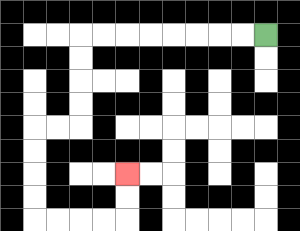{'start': '[11, 1]', 'end': '[5, 7]', 'path_directions': 'L,L,L,L,L,L,L,L,D,D,D,D,L,L,D,D,D,D,R,R,R,R,U,U', 'path_coordinates': '[[11, 1], [10, 1], [9, 1], [8, 1], [7, 1], [6, 1], [5, 1], [4, 1], [3, 1], [3, 2], [3, 3], [3, 4], [3, 5], [2, 5], [1, 5], [1, 6], [1, 7], [1, 8], [1, 9], [2, 9], [3, 9], [4, 9], [5, 9], [5, 8], [5, 7]]'}